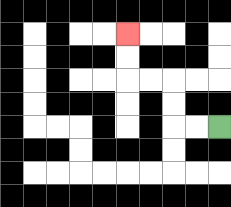{'start': '[9, 5]', 'end': '[5, 1]', 'path_directions': 'L,L,U,U,L,L,U,U', 'path_coordinates': '[[9, 5], [8, 5], [7, 5], [7, 4], [7, 3], [6, 3], [5, 3], [5, 2], [5, 1]]'}